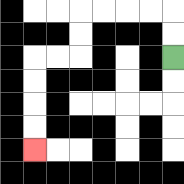{'start': '[7, 2]', 'end': '[1, 6]', 'path_directions': 'U,U,L,L,L,L,D,D,L,L,D,D,D,D', 'path_coordinates': '[[7, 2], [7, 1], [7, 0], [6, 0], [5, 0], [4, 0], [3, 0], [3, 1], [3, 2], [2, 2], [1, 2], [1, 3], [1, 4], [1, 5], [1, 6]]'}